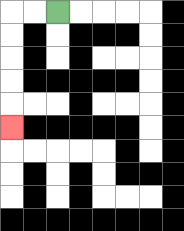{'start': '[2, 0]', 'end': '[0, 5]', 'path_directions': 'L,L,D,D,D,D,D', 'path_coordinates': '[[2, 0], [1, 0], [0, 0], [0, 1], [0, 2], [0, 3], [0, 4], [0, 5]]'}